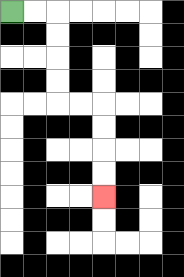{'start': '[0, 0]', 'end': '[4, 8]', 'path_directions': 'R,R,D,D,D,D,R,R,D,D,D,D', 'path_coordinates': '[[0, 0], [1, 0], [2, 0], [2, 1], [2, 2], [2, 3], [2, 4], [3, 4], [4, 4], [4, 5], [4, 6], [4, 7], [4, 8]]'}